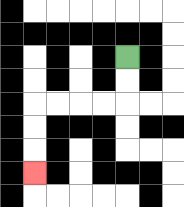{'start': '[5, 2]', 'end': '[1, 7]', 'path_directions': 'D,D,L,L,L,L,D,D,D', 'path_coordinates': '[[5, 2], [5, 3], [5, 4], [4, 4], [3, 4], [2, 4], [1, 4], [1, 5], [1, 6], [1, 7]]'}